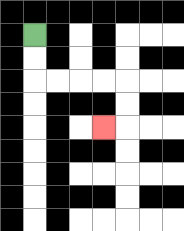{'start': '[1, 1]', 'end': '[4, 5]', 'path_directions': 'D,D,R,R,R,R,D,D,L', 'path_coordinates': '[[1, 1], [1, 2], [1, 3], [2, 3], [3, 3], [4, 3], [5, 3], [5, 4], [5, 5], [4, 5]]'}